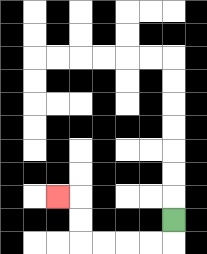{'start': '[7, 9]', 'end': '[2, 8]', 'path_directions': 'D,L,L,L,L,U,U,L', 'path_coordinates': '[[7, 9], [7, 10], [6, 10], [5, 10], [4, 10], [3, 10], [3, 9], [3, 8], [2, 8]]'}